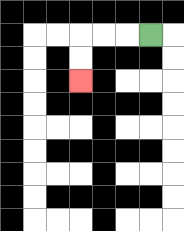{'start': '[6, 1]', 'end': '[3, 3]', 'path_directions': 'L,L,L,D,D', 'path_coordinates': '[[6, 1], [5, 1], [4, 1], [3, 1], [3, 2], [3, 3]]'}